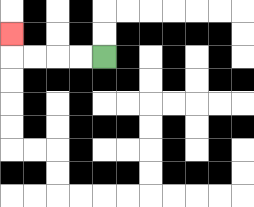{'start': '[4, 2]', 'end': '[0, 1]', 'path_directions': 'L,L,L,L,U', 'path_coordinates': '[[4, 2], [3, 2], [2, 2], [1, 2], [0, 2], [0, 1]]'}